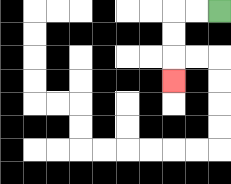{'start': '[9, 0]', 'end': '[7, 3]', 'path_directions': 'L,L,D,D,D', 'path_coordinates': '[[9, 0], [8, 0], [7, 0], [7, 1], [7, 2], [7, 3]]'}